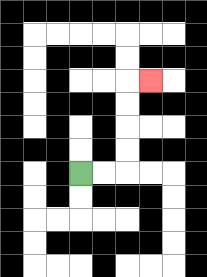{'start': '[3, 7]', 'end': '[6, 3]', 'path_directions': 'R,R,U,U,U,U,R', 'path_coordinates': '[[3, 7], [4, 7], [5, 7], [5, 6], [5, 5], [5, 4], [5, 3], [6, 3]]'}